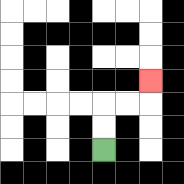{'start': '[4, 6]', 'end': '[6, 3]', 'path_directions': 'U,U,R,R,U', 'path_coordinates': '[[4, 6], [4, 5], [4, 4], [5, 4], [6, 4], [6, 3]]'}